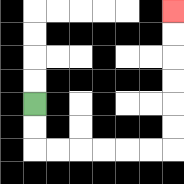{'start': '[1, 4]', 'end': '[7, 0]', 'path_directions': 'D,D,R,R,R,R,R,R,U,U,U,U,U,U', 'path_coordinates': '[[1, 4], [1, 5], [1, 6], [2, 6], [3, 6], [4, 6], [5, 6], [6, 6], [7, 6], [7, 5], [7, 4], [7, 3], [7, 2], [7, 1], [7, 0]]'}